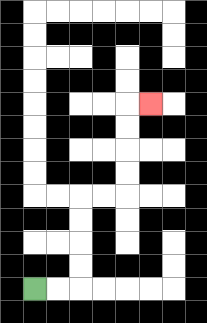{'start': '[1, 12]', 'end': '[6, 4]', 'path_directions': 'R,R,U,U,U,U,R,R,U,U,U,U,R', 'path_coordinates': '[[1, 12], [2, 12], [3, 12], [3, 11], [3, 10], [3, 9], [3, 8], [4, 8], [5, 8], [5, 7], [5, 6], [5, 5], [5, 4], [6, 4]]'}